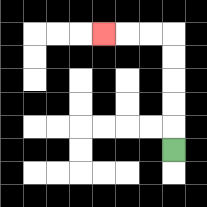{'start': '[7, 6]', 'end': '[4, 1]', 'path_directions': 'U,U,U,U,U,L,L,L', 'path_coordinates': '[[7, 6], [7, 5], [7, 4], [7, 3], [7, 2], [7, 1], [6, 1], [5, 1], [4, 1]]'}